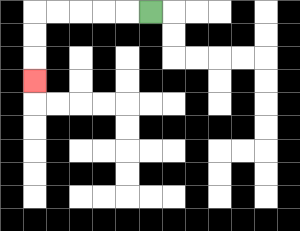{'start': '[6, 0]', 'end': '[1, 3]', 'path_directions': 'L,L,L,L,L,D,D,D', 'path_coordinates': '[[6, 0], [5, 0], [4, 0], [3, 0], [2, 0], [1, 0], [1, 1], [1, 2], [1, 3]]'}